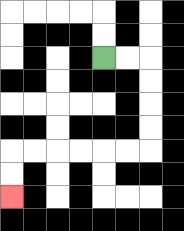{'start': '[4, 2]', 'end': '[0, 8]', 'path_directions': 'R,R,D,D,D,D,L,L,L,L,L,L,D,D', 'path_coordinates': '[[4, 2], [5, 2], [6, 2], [6, 3], [6, 4], [6, 5], [6, 6], [5, 6], [4, 6], [3, 6], [2, 6], [1, 6], [0, 6], [0, 7], [0, 8]]'}